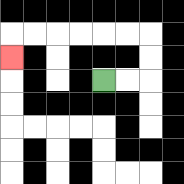{'start': '[4, 3]', 'end': '[0, 2]', 'path_directions': 'R,R,U,U,L,L,L,L,L,L,D', 'path_coordinates': '[[4, 3], [5, 3], [6, 3], [6, 2], [6, 1], [5, 1], [4, 1], [3, 1], [2, 1], [1, 1], [0, 1], [0, 2]]'}